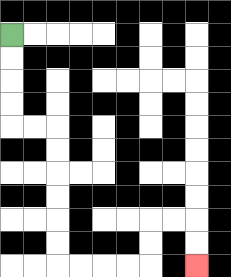{'start': '[0, 1]', 'end': '[8, 11]', 'path_directions': 'D,D,D,D,R,R,D,D,D,D,D,D,R,R,R,R,U,U,R,R,D,D', 'path_coordinates': '[[0, 1], [0, 2], [0, 3], [0, 4], [0, 5], [1, 5], [2, 5], [2, 6], [2, 7], [2, 8], [2, 9], [2, 10], [2, 11], [3, 11], [4, 11], [5, 11], [6, 11], [6, 10], [6, 9], [7, 9], [8, 9], [8, 10], [8, 11]]'}